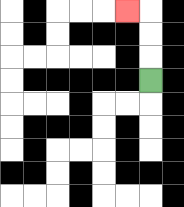{'start': '[6, 3]', 'end': '[5, 0]', 'path_directions': 'U,U,U,L', 'path_coordinates': '[[6, 3], [6, 2], [6, 1], [6, 0], [5, 0]]'}